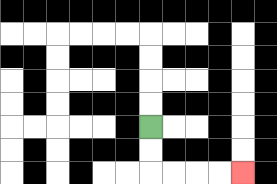{'start': '[6, 5]', 'end': '[10, 7]', 'path_directions': 'D,D,R,R,R,R', 'path_coordinates': '[[6, 5], [6, 6], [6, 7], [7, 7], [8, 7], [9, 7], [10, 7]]'}